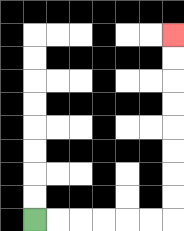{'start': '[1, 9]', 'end': '[7, 1]', 'path_directions': 'R,R,R,R,R,R,U,U,U,U,U,U,U,U', 'path_coordinates': '[[1, 9], [2, 9], [3, 9], [4, 9], [5, 9], [6, 9], [7, 9], [7, 8], [7, 7], [7, 6], [7, 5], [7, 4], [7, 3], [7, 2], [7, 1]]'}